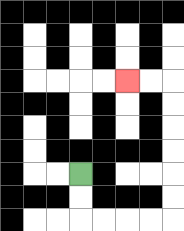{'start': '[3, 7]', 'end': '[5, 3]', 'path_directions': 'D,D,R,R,R,R,U,U,U,U,U,U,L,L', 'path_coordinates': '[[3, 7], [3, 8], [3, 9], [4, 9], [5, 9], [6, 9], [7, 9], [7, 8], [7, 7], [7, 6], [7, 5], [7, 4], [7, 3], [6, 3], [5, 3]]'}